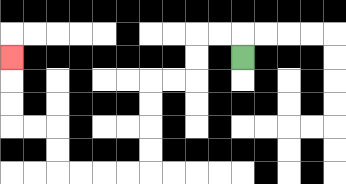{'start': '[10, 2]', 'end': '[0, 2]', 'path_directions': 'U,L,L,D,D,L,L,D,D,D,D,L,L,L,L,U,U,L,L,U,U,U', 'path_coordinates': '[[10, 2], [10, 1], [9, 1], [8, 1], [8, 2], [8, 3], [7, 3], [6, 3], [6, 4], [6, 5], [6, 6], [6, 7], [5, 7], [4, 7], [3, 7], [2, 7], [2, 6], [2, 5], [1, 5], [0, 5], [0, 4], [0, 3], [0, 2]]'}